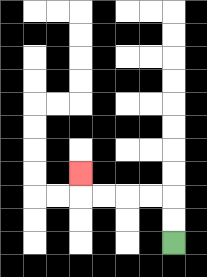{'start': '[7, 10]', 'end': '[3, 7]', 'path_directions': 'U,U,L,L,L,L,U', 'path_coordinates': '[[7, 10], [7, 9], [7, 8], [6, 8], [5, 8], [4, 8], [3, 8], [3, 7]]'}